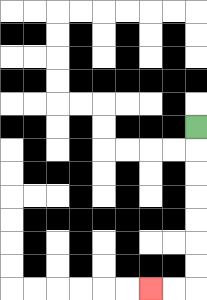{'start': '[8, 5]', 'end': '[6, 12]', 'path_directions': 'D,D,D,D,D,D,D,L,L', 'path_coordinates': '[[8, 5], [8, 6], [8, 7], [8, 8], [8, 9], [8, 10], [8, 11], [8, 12], [7, 12], [6, 12]]'}